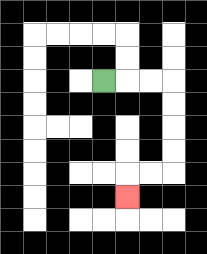{'start': '[4, 3]', 'end': '[5, 8]', 'path_directions': 'R,R,R,D,D,D,D,L,L,D', 'path_coordinates': '[[4, 3], [5, 3], [6, 3], [7, 3], [7, 4], [7, 5], [7, 6], [7, 7], [6, 7], [5, 7], [5, 8]]'}